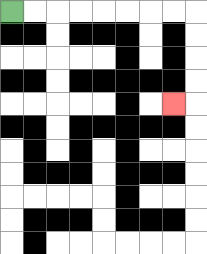{'start': '[0, 0]', 'end': '[7, 4]', 'path_directions': 'R,R,R,R,R,R,R,R,D,D,D,D,L', 'path_coordinates': '[[0, 0], [1, 0], [2, 0], [3, 0], [4, 0], [5, 0], [6, 0], [7, 0], [8, 0], [8, 1], [8, 2], [8, 3], [8, 4], [7, 4]]'}